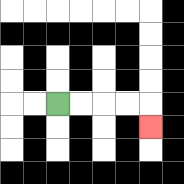{'start': '[2, 4]', 'end': '[6, 5]', 'path_directions': 'R,R,R,R,D', 'path_coordinates': '[[2, 4], [3, 4], [4, 4], [5, 4], [6, 4], [6, 5]]'}